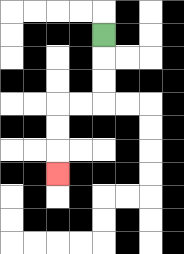{'start': '[4, 1]', 'end': '[2, 7]', 'path_directions': 'D,D,D,L,L,D,D,D', 'path_coordinates': '[[4, 1], [4, 2], [4, 3], [4, 4], [3, 4], [2, 4], [2, 5], [2, 6], [2, 7]]'}